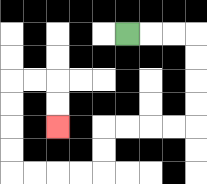{'start': '[5, 1]', 'end': '[2, 5]', 'path_directions': 'R,R,R,D,D,D,D,L,L,L,L,D,D,L,L,L,L,U,U,U,U,R,R,D,D', 'path_coordinates': '[[5, 1], [6, 1], [7, 1], [8, 1], [8, 2], [8, 3], [8, 4], [8, 5], [7, 5], [6, 5], [5, 5], [4, 5], [4, 6], [4, 7], [3, 7], [2, 7], [1, 7], [0, 7], [0, 6], [0, 5], [0, 4], [0, 3], [1, 3], [2, 3], [2, 4], [2, 5]]'}